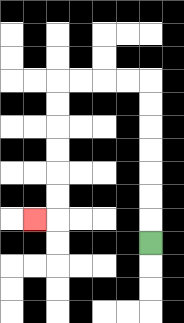{'start': '[6, 10]', 'end': '[1, 9]', 'path_directions': 'U,U,U,U,U,U,U,L,L,L,L,D,D,D,D,D,D,L', 'path_coordinates': '[[6, 10], [6, 9], [6, 8], [6, 7], [6, 6], [6, 5], [6, 4], [6, 3], [5, 3], [4, 3], [3, 3], [2, 3], [2, 4], [2, 5], [2, 6], [2, 7], [2, 8], [2, 9], [1, 9]]'}